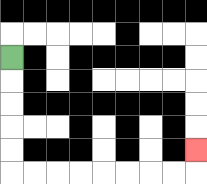{'start': '[0, 2]', 'end': '[8, 6]', 'path_directions': 'D,D,D,D,D,R,R,R,R,R,R,R,R,U', 'path_coordinates': '[[0, 2], [0, 3], [0, 4], [0, 5], [0, 6], [0, 7], [1, 7], [2, 7], [3, 7], [4, 7], [5, 7], [6, 7], [7, 7], [8, 7], [8, 6]]'}